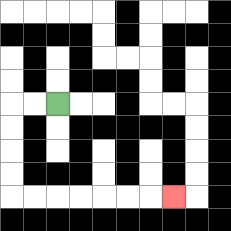{'start': '[2, 4]', 'end': '[7, 8]', 'path_directions': 'L,L,D,D,D,D,R,R,R,R,R,R,R', 'path_coordinates': '[[2, 4], [1, 4], [0, 4], [0, 5], [0, 6], [0, 7], [0, 8], [1, 8], [2, 8], [3, 8], [4, 8], [5, 8], [6, 8], [7, 8]]'}